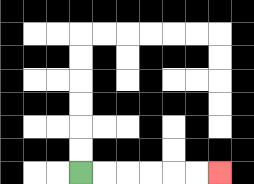{'start': '[3, 7]', 'end': '[9, 7]', 'path_directions': 'R,R,R,R,R,R', 'path_coordinates': '[[3, 7], [4, 7], [5, 7], [6, 7], [7, 7], [8, 7], [9, 7]]'}